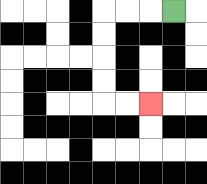{'start': '[7, 0]', 'end': '[6, 4]', 'path_directions': 'L,L,L,D,D,D,D,R,R', 'path_coordinates': '[[7, 0], [6, 0], [5, 0], [4, 0], [4, 1], [4, 2], [4, 3], [4, 4], [5, 4], [6, 4]]'}